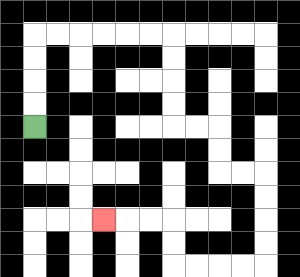{'start': '[1, 5]', 'end': '[4, 9]', 'path_directions': 'U,U,U,U,R,R,R,R,R,R,D,D,D,D,R,R,D,D,R,R,D,D,D,D,L,L,L,L,U,U,L,L,L', 'path_coordinates': '[[1, 5], [1, 4], [1, 3], [1, 2], [1, 1], [2, 1], [3, 1], [4, 1], [5, 1], [6, 1], [7, 1], [7, 2], [7, 3], [7, 4], [7, 5], [8, 5], [9, 5], [9, 6], [9, 7], [10, 7], [11, 7], [11, 8], [11, 9], [11, 10], [11, 11], [10, 11], [9, 11], [8, 11], [7, 11], [7, 10], [7, 9], [6, 9], [5, 9], [4, 9]]'}